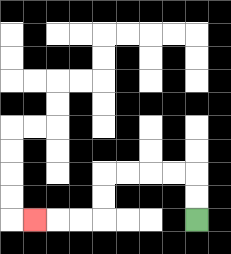{'start': '[8, 9]', 'end': '[1, 9]', 'path_directions': 'U,U,L,L,L,L,D,D,L,L,L', 'path_coordinates': '[[8, 9], [8, 8], [8, 7], [7, 7], [6, 7], [5, 7], [4, 7], [4, 8], [4, 9], [3, 9], [2, 9], [1, 9]]'}